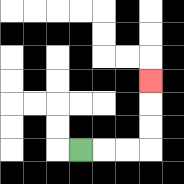{'start': '[3, 6]', 'end': '[6, 3]', 'path_directions': 'R,R,R,U,U,U', 'path_coordinates': '[[3, 6], [4, 6], [5, 6], [6, 6], [6, 5], [6, 4], [6, 3]]'}